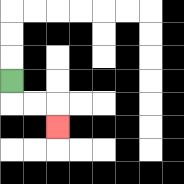{'start': '[0, 3]', 'end': '[2, 5]', 'path_directions': 'D,R,R,D', 'path_coordinates': '[[0, 3], [0, 4], [1, 4], [2, 4], [2, 5]]'}